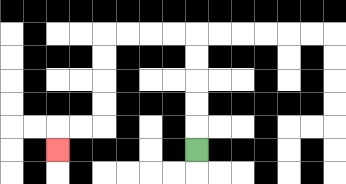{'start': '[8, 6]', 'end': '[2, 6]', 'path_directions': 'U,U,U,U,U,L,L,L,L,D,D,D,D,L,L,D', 'path_coordinates': '[[8, 6], [8, 5], [8, 4], [8, 3], [8, 2], [8, 1], [7, 1], [6, 1], [5, 1], [4, 1], [4, 2], [4, 3], [4, 4], [4, 5], [3, 5], [2, 5], [2, 6]]'}